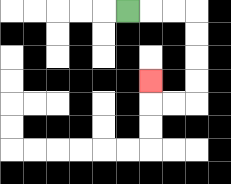{'start': '[5, 0]', 'end': '[6, 3]', 'path_directions': 'R,R,R,D,D,D,D,L,L,U', 'path_coordinates': '[[5, 0], [6, 0], [7, 0], [8, 0], [8, 1], [8, 2], [8, 3], [8, 4], [7, 4], [6, 4], [6, 3]]'}